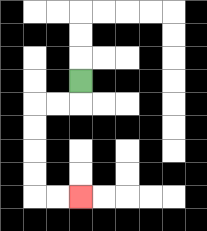{'start': '[3, 3]', 'end': '[3, 8]', 'path_directions': 'D,L,L,D,D,D,D,R,R', 'path_coordinates': '[[3, 3], [3, 4], [2, 4], [1, 4], [1, 5], [1, 6], [1, 7], [1, 8], [2, 8], [3, 8]]'}